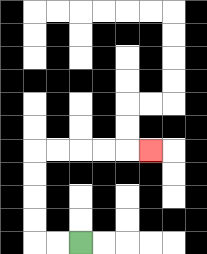{'start': '[3, 10]', 'end': '[6, 6]', 'path_directions': 'L,L,U,U,U,U,R,R,R,R,R', 'path_coordinates': '[[3, 10], [2, 10], [1, 10], [1, 9], [1, 8], [1, 7], [1, 6], [2, 6], [3, 6], [4, 6], [5, 6], [6, 6]]'}